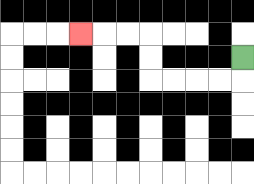{'start': '[10, 2]', 'end': '[3, 1]', 'path_directions': 'D,L,L,L,L,U,U,L,L,L', 'path_coordinates': '[[10, 2], [10, 3], [9, 3], [8, 3], [7, 3], [6, 3], [6, 2], [6, 1], [5, 1], [4, 1], [3, 1]]'}